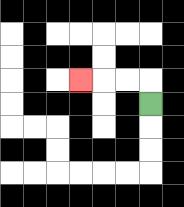{'start': '[6, 4]', 'end': '[3, 3]', 'path_directions': 'U,L,L,L', 'path_coordinates': '[[6, 4], [6, 3], [5, 3], [4, 3], [3, 3]]'}